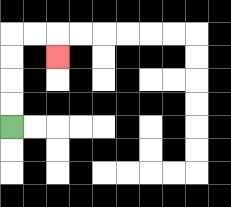{'start': '[0, 5]', 'end': '[2, 2]', 'path_directions': 'U,U,U,U,R,R,D', 'path_coordinates': '[[0, 5], [0, 4], [0, 3], [0, 2], [0, 1], [1, 1], [2, 1], [2, 2]]'}